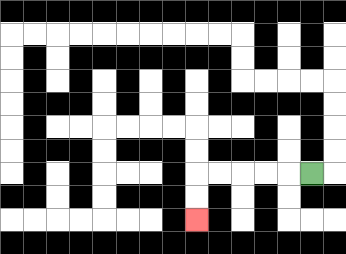{'start': '[13, 7]', 'end': '[8, 9]', 'path_directions': 'L,L,L,L,L,D,D', 'path_coordinates': '[[13, 7], [12, 7], [11, 7], [10, 7], [9, 7], [8, 7], [8, 8], [8, 9]]'}